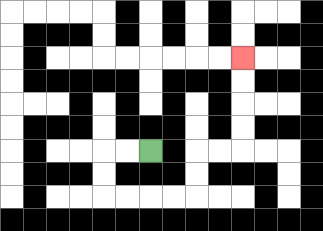{'start': '[6, 6]', 'end': '[10, 2]', 'path_directions': 'L,L,D,D,R,R,R,R,U,U,R,R,U,U,U,U', 'path_coordinates': '[[6, 6], [5, 6], [4, 6], [4, 7], [4, 8], [5, 8], [6, 8], [7, 8], [8, 8], [8, 7], [8, 6], [9, 6], [10, 6], [10, 5], [10, 4], [10, 3], [10, 2]]'}